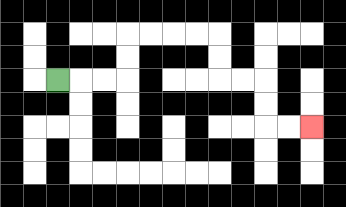{'start': '[2, 3]', 'end': '[13, 5]', 'path_directions': 'R,R,R,U,U,R,R,R,R,D,D,R,R,D,D,R,R', 'path_coordinates': '[[2, 3], [3, 3], [4, 3], [5, 3], [5, 2], [5, 1], [6, 1], [7, 1], [8, 1], [9, 1], [9, 2], [9, 3], [10, 3], [11, 3], [11, 4], [11, 5], [12, 5], [13, 5]]'}